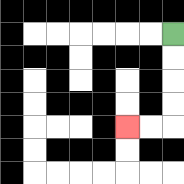{'start': '[7, 1]', 'end': '[5, 5]', 'path_directions': 'D,D,D,D,L,L', 'path_coordinates': '[[7, 1], [7, 2], [7, 3], [7, 4], [7, 5], [6, 5], [5, 5]]'}